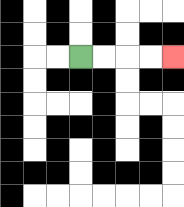{'start': '[3, 2]', 'end': '[7, 2]', 'path_directions': 'R,R,R,R', 'path_coordinates': '[[3, 2], [4, 2], [5, 2], [6, 2], [7, 2]]'}